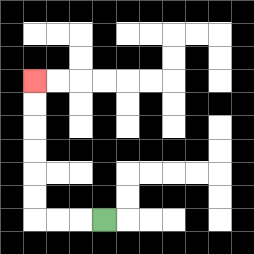{'start': '[4, 9]', 'end': '[1, 3]', 'path_directions': 'L,L,L,U,U,U,U,U,U', 'path_coordinates': '[[4, 9], [3, 9], [2, 9], [1, 9], [1, 8], [1, 7], [1, 6], [1, 5], [1, 4], [1, 3]]'}